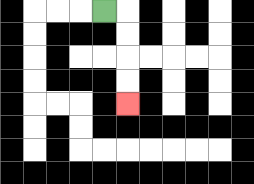{'start': '[4, 0]', 'end': '[5, 4]', 'path_directions': 'R,D,D,D,D', 'path_coordinates': '[[4, 0], [5, 0], [5, 1], [5, 2], [5, 3], [5, 4]]'}